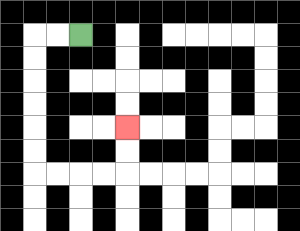{'start': '[3, 1]', 'end': '[5, 5]', 'path_directions': 'L,L,D,D,D,D,D,D,R,R,R,R,U,U', 'path_coordinates': '[[3, 1], [2, 1], [1, 1], [1, 2], [1, 3], [1, 4], [1, 5], [1, 6], [1, 7], [2, 7], [3, 7], [4, 7], [5, 7], [5, 6], [5, 5]]'}